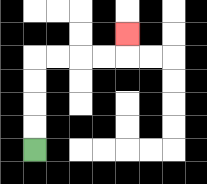{'start': '[1, 6]', 'end': '[5, 1]', 'path_directions': 'U,U,U,U,R,R,R,R,U', 'path_coordinates': '[[1, 6], [1, 5], [1, 4], [1, 3], [1, 2], [2, 2], [3, 2], [4, 2], [5, 2], [5, 1]]'}